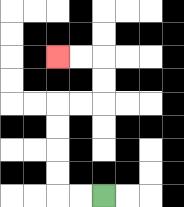{'start': '[4, 8]', 'end': '[2, 2]', 'path_directions': 'L,L,U,U,U,U,R,R,U,U,L,L', 'path_coordinates': '[[4, 8], [3, 8], [2, 8], [2, 7], [2, 6], [2, 5], [2, 4], [3, 4], [4, 4], [4, 3], [4, 2], [3, 2], [2, 2]]'}